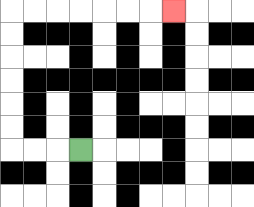{'start': '[3, 6]', 'end': '[7, 0]', 'path_directions': 'L,L,L,U,U,U,U,U,U,R,R,R,R,R,R,R', 'path_coordinates': '[[3, 6], [2, 6], [1, 6], [0, 6], [0, 5], [0, 4], [0, 3], [0, 2], [0, 1], [0, 0], [1, 0], [2, 0], [3, 0], [4, 0], [5, 0], [6, 0], [7, 0]]'}